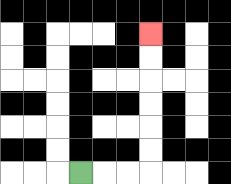{'start': '[3, 7]', 'end': '[6, 1]', 'path_directions': 'R,R,R,U,U,U,U,U,U', 'path_coordinates': '[[3, 7], [4, 7], [5, 7], [6, 7], [6, 6], [6, 5], [6, 4], [6, 3], [6, 2], [6, 1]]'}